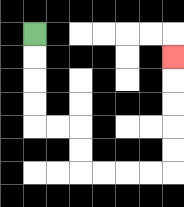{'start': '[1, 1]', 'end': '[7, 2]', 'path_directions': 'D,D,D,D,R,R,D,D,R,R,R,R,U,U,U,U,U', 'path_coordinates': '[[1, 1], [1, 2], [1, 3], [1, 4], [1, 5], [2, 5], [3, 5], [3, 6], [3, 7], [4, 7], [5, 7], [6, 7], [7, 7], [7, 6], [7, 5], [7, 4], [7, 3], [7, 2]]'}